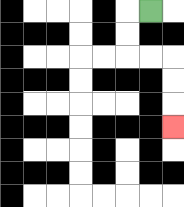{'start': '[6, 0]', 'end': '[7, 5]', 'path_directions': 'L,D,D,R,R,D,D,D', 'path_coordinates': '[[6, 0], [5, 0], [5, 1], [5, 2], [6, 2], [7, 2], [7, 3], [7, 4], [7, 5]]'}